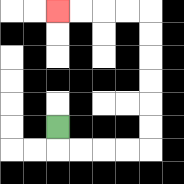{'start': '[2, 5]', 'end': '[2, 0]', 'path_directions': 'D,R,R,R,R,U,U,U,U,U,U,L,L,L,L', 'path_coordinates': '[[2, 5], [2, 6], [3, 6], [4, 6], [5, 6], [6, 6], [6, 5], [6, 4], [6, 3], [6, 2], [6, 1], [6, 0], [5, 0], [4, 0], [3, 0], [2, 0]]'}